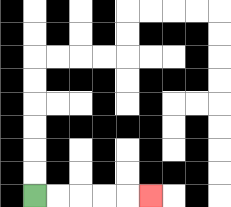{'start': '[1, 8]', 'end': '[6, 8]', 'path_directions': 'R,R,R,R,R', 'path_coordinates': '[[1, 8], [2, 8], [3, 8], [4, 8], [5, 8], [6, 8]]'}